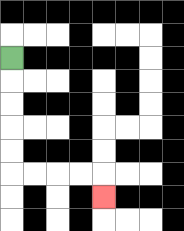{'start': '[0, 2]', 'end': '[4, 8]', 'path_directions': 'D,D,D,D,D,R,R,R,R,D', 'path_coordinates': '[[0, 2], [0, 3], [0, 4], [0, 5], [0, 6], [0, 7], [1, 7], [2, 7], [3, 7], [4, 7], [4, 8]]'}